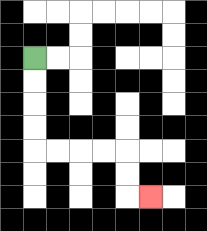{'start': '[1, 2]', 'end': '[6, 8]', 'path_directions': 'D,D,D,D,R,R,R,R,D,D,R', 'path_coordinates': '[[1, 2], [1, 3], [1, 4], [1, 5], [1, 6], [2, 6], [3, 6], [4, 6], [5, 6], [5, 7], [5, 8], [6, 8]]'}